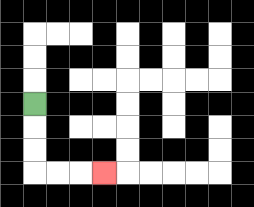{'start': '[1, 4]', 'end': '[4, 7]', 'path_directions': 'D,D,D,R,R,R', 'path_coordinates': '[[1, 4], [1, 5], [1, 6], [1, 7], [2, 7], [3, 7], [4, 7]]'}